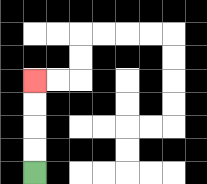{'start': '[1, 7]', 'end': '[1, 3]', 'path_directions': 'U,U,U,U', 'path_coordinates': '[[1, 7], [1, 6], [1, 5], [1, 4], [1, 3]]'}